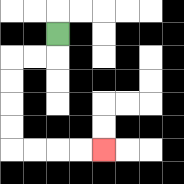{'start': '[2, 1]', 'end': '[4, 6]', 'path_directions': 'D,L,L,D,D,D,D,R,R,R,R', 'path_coordinates': '[[2, 1], [2, 2], [1, 2], [0, 2], [0, 3], [0, 4], [0, 5], [0, 6], [1, 6], [2, 6], [3, 6], [4, 6]]'}